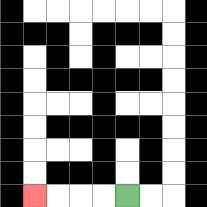{'start': '[5, 8]', 'end': '[1, 8]', 'path_directions': 'L,L,L,L', 'path_coordinates': '[[5, 8], [4, 8], [3, 8], [2, 8], [1, 8]]'}